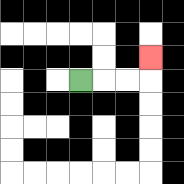{'start': '[3, 3]', 'end': '[6, 2]', 'path_directions': 'R,R,R,U', 'path_coordinates': '[[3, 3], [4, 3], [5, 3], [6, 3], [6, 2]]'}